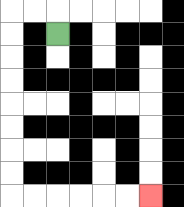{'start': '[2, 1]', 'end': '[6, 8]', 'path_directions': 'U,L,L,D,D,D,D,D,D,D,D,R,R,R,R,R,R', 'path_coordinates': '[[2, 1], [2, 0], [1, 0], [0, 0], [0, 1], [0, 2], [0, 3], [0, 4], [0, 5], [0, 6], [0, 7], [0, 8], [1, 8], [2, 8], [3, 8], [4, 8], [5, 8], [6, 8]]'}